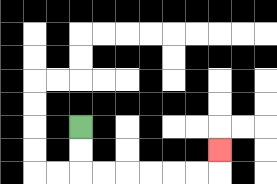{'start': '[3, 5]', 'end': '[9, 6]', 'path_directions': 'D,D,R,R,R,R,R,R,U', 'path_coordinates': '[[3, 5], [3, 6], [3, 7], [4, 7], [5, 7], [6, 7], [7, 7], [8, 7], [9, 7], [9, 6]]'}